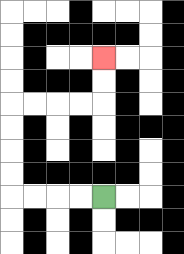{'start': '[4, 8]', 'end': '[4, 2]', 'path_directions': 'L,L,L,L,U,U,U,U,R,R,R,R,U,U', 'path_coordinates': '[[4, 8], [3, 8], [2, 8], [1, 8], [0, 8], [0, 7], [0, 6], [0, 5], [0, 4], [1, 4], [2, 4], [3, 4], [4, 4], [4, 3], [4, 2]]'}